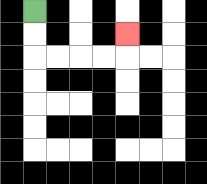{'start': '[1, 0]', 'end': '[5, 1]', 'path_directions': 'D,D,R,R,R,R,U', 'path_coordinates': '[[1, 0], [1, 1], [1, 2], [2, 2], [3, 2], [4, 2], [5, 2], [5, 1]]'}